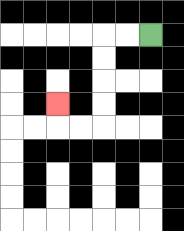{'start': '[6, 1]', 'end': '[2, 4]', 'path_directions': 'L,L,D,D,D,D,L,L,U', 'path_coordinates': '[[6, 1], [5, 1], [4, 1], [4, 2], [4, 3], [4, 4], [4, 5], [3, 5], [2, 5], [2, 4]]'}